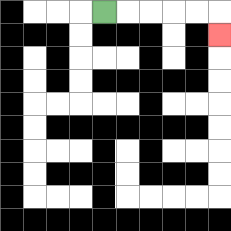{'start': '[4, 0]', 'end': '[9, 1]', 'path_directions': 'R,R,R,R,R,D', 'path_coordinates': '[[4, 0], [5, 0], [6, 0], [7, 0], [8, 0], [9, 0], [9, 1]]'}